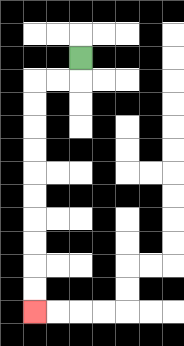{'start': '[3, 2]', 'end': '[1, 13]', 'path_directions': 'D,L,L,D,D,D,D,D,D,D,D,D,D', 'path_coordinates': '[[3, 2], [3, 3], [2, 3], [1, 3], [1, 4], [1, 5], [1, 6], [1, 7], [1, 8], [1, 9], [1, 10], [1, 11], [1, 12], [1, 13]]'}